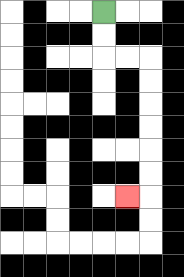{'start': '[4, 0]', 'end': '[5, 8]', 'path_directions': 'D,D,R,R,D,D,D,D,D,D,L', 'path_coordinates': '[[4, 0], [4, 1], [4, 2], [5, 2], [6, 2], [6, 3], [6, 4], [6, 5], [6, 6], [6, 7], [6, 8], [5, 8]]'}